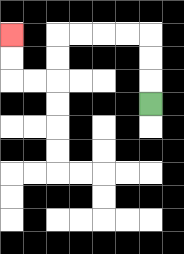{'start': '[6, 4]', 'end': '[0, 1]', 'path_directions': 'U,U,U,L,L,L,L,D,D,L,L,U,U', 'path_coordinates': '[[6, 4], [6, 3], [6, 2], [6, 1], [5, 1], [4, 1], [3, 1], [2, 1], [2, 2], [2, 3], [1, 3], [0, 3], [0, 2], [0, 1]]'}